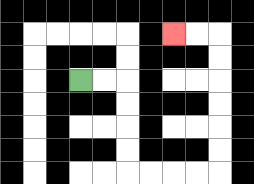{'start': '[3, 3]', 'end': '[7, 1]', 'path_directions': 'R,R,D,D,D,D,R,R,R,R,U,U,U,U,U,U,L,L', 'path_coordinates': '[[3, 3], [4, 3], [5, 3], [5, 4], [5, 5], [5, 6], [5, 7], [6, 7], [7, 7], [8, 7], [9, 7], [9, 6], [9, 5], [9, 4], [9, 3], [9, 2], [9, 1], [8, 1], [7, 1]]'}